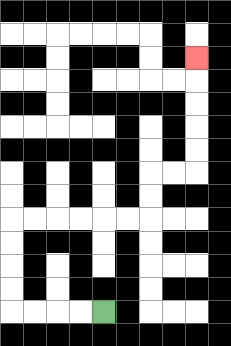{'start': '[4, 13]', 'end': '[8, 2]', 'path_directions': 'L,L,L,L,U,U,U,U,R,R,R,R,R,R,U,U,R,R,U,U,U,U,U', 'path_coordinates': '[[4, 13], [3, 13], [2, 13], [1, 13], [0, 13], [0, 12], [0, 11], [0, 10], [0, 9], [1, 9], [2, 9], [3, 9], [4, 9], [5, 9], [6, 9], [6, 8], [6, 7], [7, 7], [8, 7], [8, 6], [8, 5], [8, 4], [8, 3], [8, 2]]'}